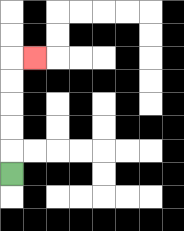{'start': '[0, 7]', 'end': '[1, 2]', 'path_directions': 'U,U,U,U,U,R', 'path_coordinates': '[[0, 7], [0, 6], [0, 5], [0, 4], [0, 3], [0, 2], [1, 2]]'}